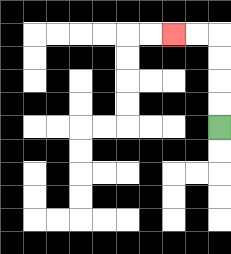{'start': '[9, 5]', 'end': '[7, 1]', 'path_directions': 'U,U,U,U,L,L', 'path_coordinates': '[[9, 5], [9, 4], [9, 3], [9, 2], [9, 1], [8, 1], [7, 1]]'}